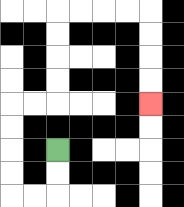{'start': '[2, 6]', 'end': '[6, 4]', 'path_directions': 'D,D,L,L,U,U,U,U,R,R,U,U,U,U,R,R,R,R,D,D,D,D', 'path_coordinates': '[[2, 6], [2, 7], [2, 8], [1, 8], [0, 8], [0, 7], [0, 6], [0, 5], [0, 4], [1, 4], [2, 4], [2, 3], [2, 2], [2, 1], [2, 0], [3, 0], [4, 0], [5, 0], [6, 0], [6, 1], [6, 2], [6, 3], [6, 4]]'}